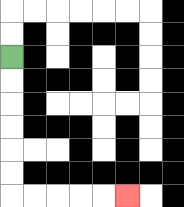{'start': '[0, 2]', 'end': '[5, 8]', 'path_directions': 'D,D,D,D,D,D,R,R,R,R,R', 'path_coordinates': '[[0, 2], [0, 3], [0, 4], [0, 5], [0, 6], [0, 7], [0, 8], [1, 8], [2, 8], [3, 8], [4, 8], [5, 8]]'}